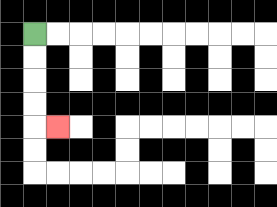{'start': '[1, 1]', 'end': '[2, 5]', 'path_directions': 'D,D,D,D,R', 'path_coordinates': '[[1, 1], [1, 2], [1, 3], [1, 4], [1, 5], [2, 5]]'}